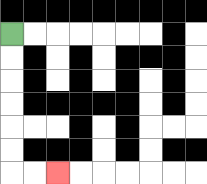{'start': '[0, 1]', 'end': '[2, 7]', 'path_directions': 'D,D,D,D,D,D,R,R', 'path_coordinates': '[[0, 1], [0, 2], [0, 3], [0, 4], [0, 5], [0, 6], [0, 7], [1, 7], [2, 7]]'}